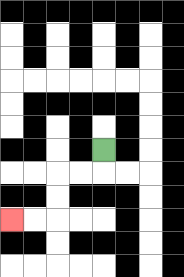{'start': '[4, 6]', 'end': '[0, 9]', 'path_directions': 'D,L,L,D,D,L,L', 'path_coordinates': '[[4, 6], [4, 7], [3, 7], [2, 7], [2, 8], [2, 9], [1, 9], [0, 9]]'}